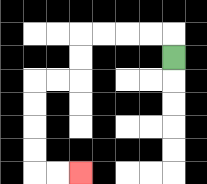{'start': '[7, 2]', 'end': '[3, 7]', 'path_directions': 'U,L,L,L,L,D,D,L,L,D,D,D,D,R,R', 'path_coordinates': '[[7, 2], [7, 1], [6, 1], [5, 1], [4, 1], [3, 1], [3, 2], [3, 3], [2, 3], [1, 3], [1, 4], [1, 5], [1, 6], [1, 7], [2, 7], [3, 7]]'}